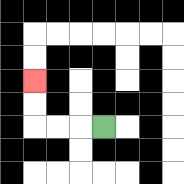{'start': '[4, 5]', 'end': '[1, 3]', 'path_directions': 'L,L,L,U,U', 'path_coordinates': '[[4, 5], [3, 5], [2, 5], [1, 5], [1, 4], [1, 3]]'}